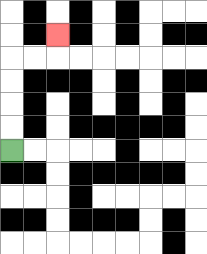{'start': '[0, 6]', 'end': '[2, 1]', 'path_directions': 'U,U,U,U,R,R,U', 'path_coordinates': '[[0, 6], [0, 5], [0, 4], [0, 3], [0, 2], [1, 2], [2, 2], [2, 1]]'}